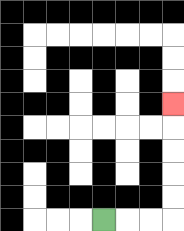{'start': '[4, 9]', 'end': '[7, 4]', 'path_directions': 'R,R,R,U,U,U,U,U', 'path_coordinates': '[[4, 9], [5, 9], [6, 9], [7, 9], [7, 8], [7, 7], [7, 6], [7, 5], [7, 4]]'}